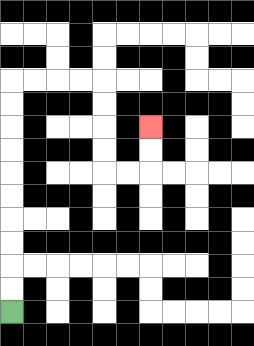{'start': '[0, 13]', 'end': '[6, 5]', 'path_directions': 'U,U,U,U,U,U,U,U,U,U,R,R,R,R,D,D,D,D,R,R,U,U', 'path_coordinates': '[[0, 13], [0, 12], [0, 11], [0, 10], [0, 9], [0, 8], [0, 7], [0, 6], [0, 5], [0, 4], [0, 3], [1, 3], [2, 3], [3, 3], [4, 3], [4, 4], [4, 5], [4, 6], [4, 7], [5, 7], [6, 7], [6, 6], [6, 5]]'}